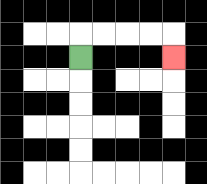{'start': '[3, 2]', 'end': '[7, 2]', 'path_directions': 'U,R,R,R,R,D', 'path_coordinates': '[[3, 2], [3, 1], [4, 1], [5, 1], [6, 1], [7, 1], [7, 2]]'}